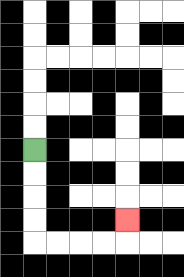{'start': '[1, 6]', 'end': '[5, 9]', 'path_directions': 'D,D,D,D,R,R,R,R,U', 'path_coordinates': '[[1, 6], [1, 7], [1, 8], [1, 9], [1, 10], [2, 10], [3, 10], [4, 10], [5, 10], [5, 9]]'}